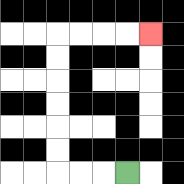{'start': '[5, 7]', 'end': '[6, 1]', 'path_directions': 'L,L,L,U,U,U,U,U,U,R,R,R,R', 'path_coordinates': '[[5, 7], [4, 7], [3, 7], [2, 7], [2, 6], [2, 5], [2, 4], [2, 3], [2, 2], [2, 1], [3, 1], [4, 1], [5, 1], [6, 1]]'}